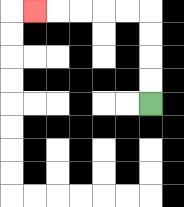{'start': '[6, 4]', 'end': '[1, 0]', 'path_directions': 'U,U,U,U,L,L,L,L,L', 'path_coordinates': '[[6, 4], [6, 3], [6, 2], [6, 1], [6, 0], [5, 0], [4, 0], [3, 0], [2, 0], [1, 0]]'}